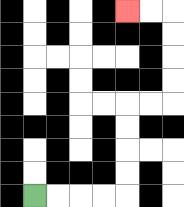{'start': '[1, 8]', 'end': '[5, 0]', 'path_directions': 'R,R,R,R,U,U,U,U,R,R,U,U,U,U,L,L', 'path_coordinates': '[[1, 8], [2, 8], [3, 8], [4, 8], [5, 8], [5, 7], [5, 6], [5, 5], [5, 4], [6, 4], [7, 4], [7, 3], [7, 2], [7, 1], [7, 0], [6, 0], [5, 0]]'}